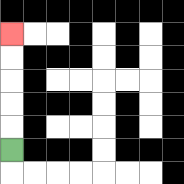{'start': '[0, 6]', 'end': '[0, 1]', 'path_directions': 'U,U,U,U,U', 'path_coordinates': '[[0, 6], [0, 5], [0, 4], [0, 3], [0, 2], [0, 1]]'}